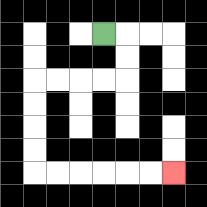{'start': '[4, 1]', 'end': '[7, 7]', 'path_directions': 'R,D,D,L,L,L,L,D,D,D,D,R,R,R,R,R,R', 'path_coordinates': '[[4, 1], [5, 1], [5, 2], [5, 3], [4, 3], [3, 3], [2, 3], [1, 3], [1, 4], [1, 5], [1, 6], [1, 7], [2, 7], [3, 7], [4, 7], [5, 7], [6, 7], [7, 7]]'}